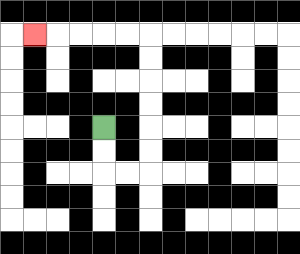{'start': '[4, 5]', 'end': '[1, 1]', 'path_directions': 'D,D,R,R,U,U,U,U,U,U,L,L,L,L,L', 'path_coordinates': '[[4, 5], [4, 6], [4, 7], [5, 7], [6, 7], [6, 6], [6, 5], [6, 4], [6, 3], [6, 2], [6, 1], [5, 1], [4, 1], [3, 1], [2, 1], [1, 1]]'}